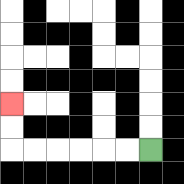{'start': '[6, 6]', 'end': '[0, 4]', 'path_directions': 'L,L,L,L,L,L,U,U', 'path_coordinates': '[[6, 6], [5, 6], [4, 6], [3, 6], [2, 6], [1, 6], [0, 6], [0, 5], [0, 4]]'}